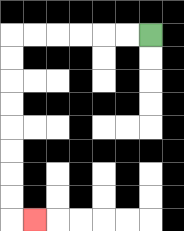{'start': '[6, 1]', 'end': '[1, 9]', 'path_directions': 'L,L,L,L,L,L,D,D,D,D,D,D,D,D,R', 'path_coordinates': '[[6, 1], [5, 1], [4, 1], [3, 1], [2, 1], [1, 1], [0, 1], [0, 2], [0, 3], [0, 4], [0, 5], [0, 6], [0, 7], [0, 8], [0, 9], [1, 9]]'}